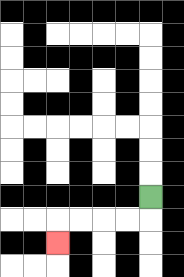{'start': '[6, 8]', 'end': '[2, 10]', 'path_directions': 'D,L,L,L,L,D', 'path_coordinates': '[[6, 8], [6, 9], [5, 9], [4, 9], [3, 9], [2, 9], [2, 10]]'}